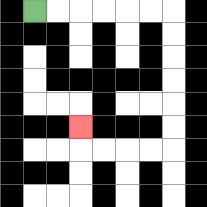{'start': '[1, 0]', 'end': '[3, 5]', 'path_directions': 'R,R,R,R,R,R,D,D,D,D,D,D,L,L,L,L,U', 'path_coordinates': '[[1, 0], [2, 0], [3, 0], [4, 0], [5, 0], [6, 0], [7, 0], [7, 1], [7, 2], [7, 3], [7, 4], [7, 5], [7, 6], [6, 6], [5, 6], [4, 6], [3, 6], [3, 5]]'}